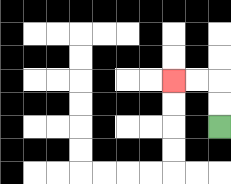{'start': '[9, 5]', 'end': '[7, 3]', 'path_directions': 'U,U,L,L', 'path_coordinates': '[[9, 5], [9, 4], [9, 3], [8, 3], [7, 3]]'}